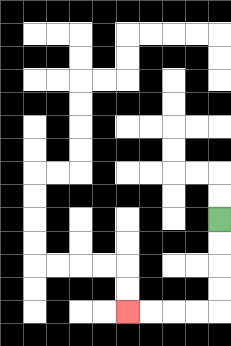{'start': '[9, 9]', 'end': '[5, 13]', 'path_directions': 'D,D,D,D,L,L,L,L', 'path_coordinates': '[[9, 9], [9, 10], [9, 11], [9, 12], [9, 13], [8, 13], [7, 13], [6, 13], [5, 13]]'}